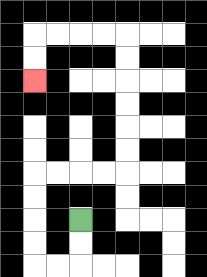{'start': '[3, 9]', 'end': '[1, 3]', 'path_directions': 'D,D,L,L,U,U,U,U,R,R,R,R,U,U,U,U,U,U,L,L,L,L,D,D', 'path_coordinates': '[[3, 9], [3, 10], [3, 11], [2, 11], [1, 11], [1, 10], [1, 9], [1, 8], [1, 7], [2, 7], [3, 7], [4, 7], [5, 7], [5, 6], [5, 5], [5, 4], [5, 3], [5, 2], [5, 1], [4, 1], [3, 1], [2, 1], [1, 1], [1, 2], [1, 3]]'}